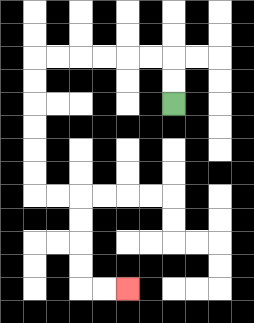{'start': '[7, 4]', 'end': '[5, 12]', 'path_directions': 'U,U,L,L,L,L,L,L,D,D,D,D,D,D,R,R,D,D,D,D,R,R', 'path_coordinates': '[[7, 4], [7, 3], [7, 2], [6, 2], [5, 2], [4, 2], [3, 2], [2, 2], [1, 2], [1, 3], [1, 4], [1, 5], [1, 6], [1, 7], [1, 8], [2, 8], [3, 8], [3, 9], [3, 10], [3, 11], [3, 12], [4, 12], [5, 12]]'}